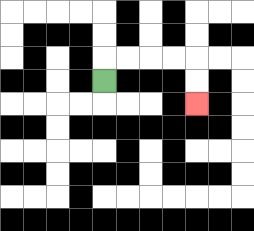{'start': '[4, 3]', 'end': '[8, 4]', 'path_directions': 'U,R,R,R,R,D,D', 'path_coordinates': '[[4, 3], [4, 2], [5, 2], [6, 2], [7, 2], [8, 2], [8, 3], [8, 4]]'}